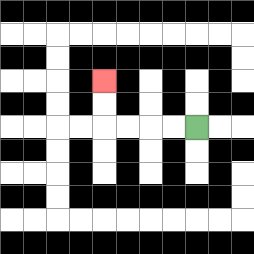{'start': '[8, 5]', 'end': '[4, 3]', 'path_directions': 'L,L,L,L,U,U', 'path_coordinates': '[[8, 5], [7, 5], [6, 5], [5, 5], [4, 5], [4, 4], [4, 3]]'}